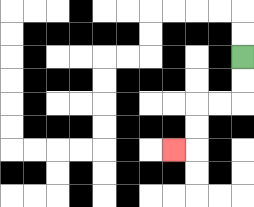{'start': '[10, 2]', 'end': '[7, 6]', 'path_directions': 'D,D,L,L,D,D,L', 'path_coordinates': '[[10, 2], [10, 3], [10, 4], [9, 4], [8, 4], [8, 5], [8, 6], [7, 6]]'}